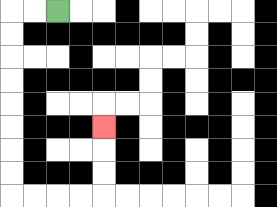{'start': '[2, 0]', 'end': '[4, 5]', 'path_directions': 'L,L,D,D,D,D,D,D,D,D,R,R,R,R,U,U,U', 'path_coordinates': '[[2, 0], [1, 0], [0, 0], [0, 1], [0, 2], [0, 3], [0, 4], [0, 5], [0, 6], [0, 7], [0, 8], [1, 8], [2, 8], [3, 8], [4, 8], [4, 7], [4, 6], [4, 5]]'}